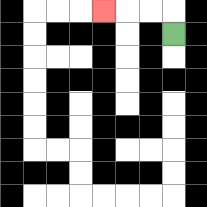{'start': '[7, 1]', 'end': '[4, 0]', 'path_directions': 'U,L,L,L', 'path_coordinates': '[[7, 1], [7, 0], [6, 0], [5, 0], [4, 0]]'}